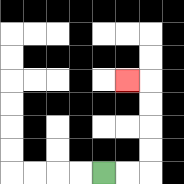{'start': '[4, 7]', 'end': '[5, 3]', 'path_directions': 'R,R,U,U,U,U,L', 'path_coordinates': '[[4, 7], [5, 7], [6, 7], [6, 6], [6, 5], [6, 4], [6, 3], [5, 3]]'}